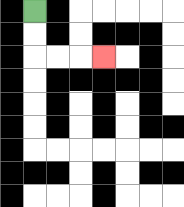{'start': '[1, 0]', 'end': '[4, 2]', 'path_directions': 'D,D,R,R,R', 'path_coordinates': '[[1, 0], [1, 1], [1, 2], [2, 2], [3, 2], [4, 2]]'}